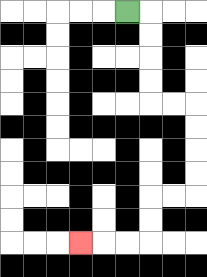{'start': '[5, 0]', 'end': '[3, 10]', 'path_directions': 'R,D,D,D,D,R,R,D,D,D,D,L,L,D,D,L,L,L', 'path_coordinates': '[[5, 0], [6, 0], [6, 1], [6, 2], [6, 3], [6, 4], [7, 4], [8, 4], [8, 5], [8, 6], [8, 7], [8, 8], [7, 8], [6, 8], [6, 9], [6, 10], [5, 10], [4, 10], [3, 10]]'}